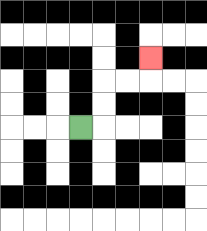{'start': '[3, 5]', 'end': '[6, 2]', 'path_directions': 'R,U,U,R,R,U', 'path_coordinates': '[[3, 5], [4, 5], [4, 4], [4, 3], [5, 3], [6, 3], [6, 2]]'}